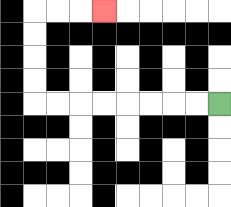{'start': '[9, 4]', 'end': '[4, 0]', 'path_directions': 'L,L,L,L,L,L,L,L,U,U,U,U,R,R,R', 'path_coordinates': '[[9, 4], [8, 4], [7, 4], [6, 4], [5, 4], [4, 4], [3, 4], [2, 4], [1, 4], [1, 3], [1, 2], [1, 1], [1, 0], [2, 0], [3, 0], [4, 0]]'}